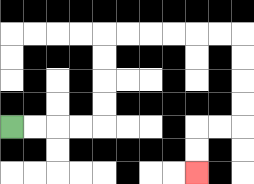{'start': '[0, 5]', 'end': '[8, 7]', 'path_directions': 'R,R,R,R,U,U,U,U,R,R,R,R,R,R,D,D,D,D,L,L,D,D', 'path_coordinates': '[[0, 5], [1, 5], [2, 5], [3, 5], [4, 5], [4, 4], [4, 3], [4, 2], [4, 1], [5, 1], [6, 1], [7, 1], [8, 1], [9, 1], [10, 1], [10, 2], [10, 3], [10, 4], [10, 5], [9, 5], [8, 5], [8, 6], [8, 7]]'}